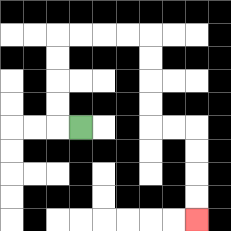{'start': '[3, 5]', 'end': '[8, 9]', 'path_directions': 'L,U,U,U,U,R,R,R,R,D,D,D,D,R,R,D,D,D,D', 'path_coordinates': '[[3, 5], [2, 5], [2, 4], [2, 3], [2, 2], [2, 1], [3, 1], [4, 1], [5, 1], [6, 1], [6, 2], [6, 3], [6, 4], [6, 5], [7, 5], [8, 5], [8, 6], [8, 7], [8, 8], [8, 9]]'}